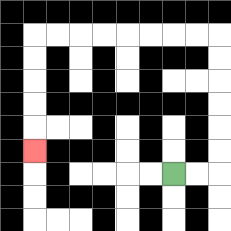{'start': '[7, 7]', 'end': '[1, 6]', 'path_directions': 'R,R,U,U,U,U,U,U,L,L,L,L,L,L,L,L,D,D,D,D,D', 'path_coordinates': '[[7, 7], [8, 7], [9, 7], [9, 6], [9, 5], [9, 4], [9, 3], [9, 2], [9, 1], [8, 1], [7, 1], [6, 1], [5, 1], [4, 1], [3, 1], [2, 1], [1, 1], [1, 2], [1, 3], [1, 4], [1, 5], [1, 6]]'}